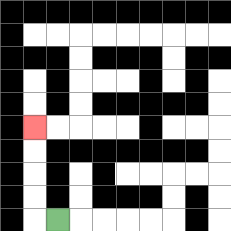{'start': '[2, 9]', 'end': '[1, 5]', 'path_directions': 'L,U,U,U,U', 'path_coordinates': '[[2, 9], [1, 9], [1, 8], [1, 7], [1, 6], [1, 5]]'}